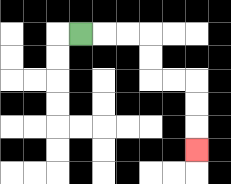{'start': '[3, 1]', 'end': '[8, 6]', 'path_directions': 'R,R,R,D,D,R,R,D,D,D', 'path_coordinates': '[[3, 1], [4, 1], [5, 1], [6, 1], [6, 2], [6, 3], [7, 3], [8, 3], [8, 4], [8, 5], [8, 6]]'}